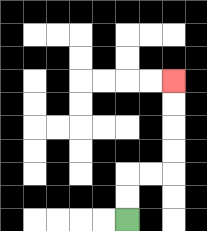{'start': '[5, 9]', 'end': '[7, 3]', 'path_directions': 'U,U,R,R,U,U,U,U', 'path_coordinates': '[[5, 9], [5, 8], [5, 7], [6, 7], [7, 7], [7, 6], [7, 5], [7, 4], [7, 3]]'}